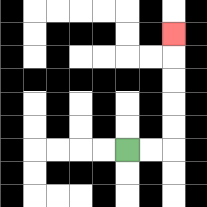{'start': '[5, 6]', 'end': '[7, 1]', 'path_directions': 'R,R,U,U,U,U,U', 'path_coordinates': '[[5, 6], [6, 6], [7, 6], [7, 5], [7, 4], [7, 3], [7, 2], [7, 1]]'}